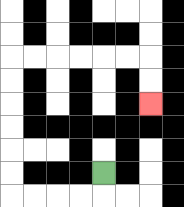{'start': '[4, 7]', 'end': '[6, 4]', 'path_directions': 'D,L,L,L,L,U,U,U,U,U,U,R,R,R,R,R,R,D,D', 'path_coordinates': '[[4, 7], [4, 8], [3, 8], [2, 8], [1, 8], [0, 8], [0, 7], [0, 6], [0, 5], [0, 4], [0, 3], [0, 2], [1, 2], [2, 2], [3, 2], [4, 2], [5, 2], [6, 2], [6, 3], [6, 4]]'}